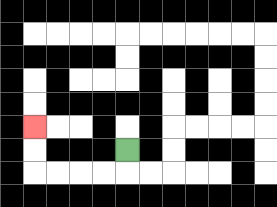{'start': '[5, 6]', 'end': '[1, 5]', 'path_directions': 'D,L,L,L,L,U,U', 'path_coordinates': '[[5, 6], [5, 7], [4, 7], [3, 7], [2, 7], [1, 7], [1, 6], [1, 5]]'}